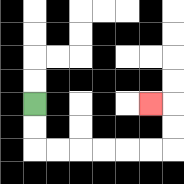{'start': '[1, 4]', 'end': '[6, 4]', 'path_directions': 'D,D,R,R,R,R,R,R,U,U,L', 'path_coordinates': '[[1, 4], [1, 5], [1, 6], [2, 6], [3, 6], [4, 6], [5, 6], [6, 6], [7, 6], [7, 5], [7, 4], [6, 4]]'}